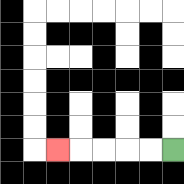{'start': '[7, 6]', 'end': '[2, 6]', 'path_directions': 'L,L,L,L,L', 'path_coordinates': '[[7, 6], [6, 6], [5, 6], [4, 6], [3, 6], [2, 6]]'}